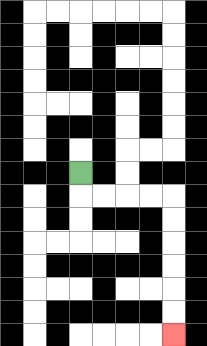{'start': '[3, 7]', 'end': '[7, 14]', 'path_directions': 'D,R,R,R,R,D,D,D,D,D,D', 'path_coordinates': '[[3, 7], [3, 8], [4, 8], [5, 8], [6, 8], [7, 8], [7, 9], [7, 10], [7, 11], [7, 12], [7, 13], [7, 14]]'}